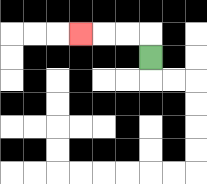{'start': '[6, 2]', 'end': '[3, 1]', 'path_directions': 'U,L,L,L', 'path_coordinates': '[[6, 2], [6, 1], [5, 1], [4, 1], [3, 1]]'}